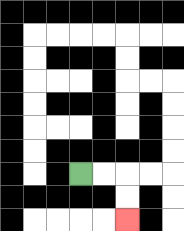{'start': '[3, 7]', 'end': '[5, 9]', 'path_directions': 'R,R,D,D', 'path_coordinates': '[[3, 7], [4, 7], [5, 7], [5, 8], [5, 9]]'}